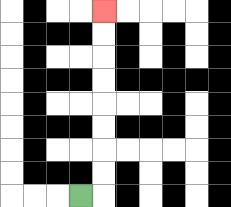{'start': '[3, 8]', 'end': '[4, 0]', 'path_directions': 'R,U,U,U,U,U,U,U,U', 'path_coordinates': '[[3, 8], [4, 8], [4, 7], [4, 6], [4, 5], [4, 4], [4, 3], [4, 2], [4, 1], [4, 0]]'}